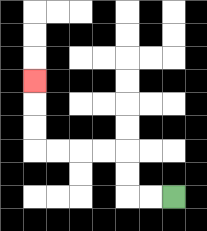{'start': '[7, 8]', 'end': '[1, 3]', 'path_directions': 'L,L,U,U,L,L,L,L,U,U,U', 'path_coordinates': '[[7, 8], [6, 8], [5, 8], [5, 7], [5, 6], [4, 6], [3, 6], [2, 6], [1, 6], [1, 5], [1, 4], [1, 3]]'}